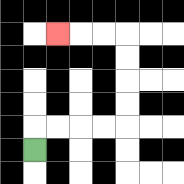{'start': '[1, 6]', 'end': '[2, 1]', 'path_directions': 'U,R,R,R,R,U,U,U,U,L,L,L', 'path_coordinates': '[[1, 6], [1, 5], [2, 5], [3, 5], [4, 5], [5, 5], [5, 4], [5, 3], [5, 2], [5, 1], [4, 1], [3, 1], [2, 1]]'}